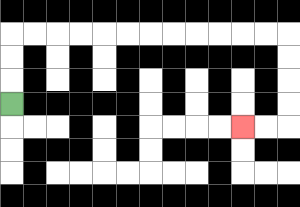{'start': '[0, 4]', 'end': '[10, 5]', 'path_directions': 'U,U,U,R,R,R,R,R,R,R,R,R,R,R,R,D,D,D,D,L,L', 'path_coordinates': '[[0, 4], [0, 3], [0, 2], [0, 1], [1, 1], [2, 1], [3, 1], [4, 1], [5, 1], [6, 1], [7, 1], [8, 1], [9, 1], [10, 1], [11, 1], [12, 1], [12, 2], [12, 3], [12, 4], [12, 5], [11, 5], [10, 5]]'}